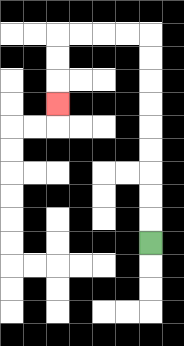{'start': '[6, 10]', 'end': '[2, 4]', 'path_directions': 'U,U,U,U,U,U,U,U,U,L,L,L,L,D,D,D', 'path_coordinates': '[[6, 10], [6, 9], [6, 8], [6, 7], [6, 6], [6, 5], [6, 4], [6, 3], [6, 2], [6, 1], [5, 1], [4, 1], [3, 1], [2, 1], [2, 2], [2, 3], [2, 4]]'}